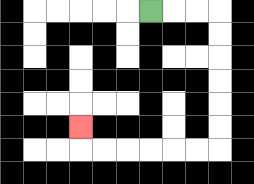{'start': '[6, 0]', 'end': '[3, 5]', 'path_directions': 'R,R,R,D,D,D,D,D,D,L,L,L,L,L,L,U', 'path_coordinates': '[[6, 0], [7, 0], [8, 0], [9, 0], [9, 1], [9, 2], [9, 3], [9, 4], [9, 5], [9, 6], [8, 6], [7, 6], [6, 6], [5, 6], [4, 6], [3, 6], [3, 5]]'}